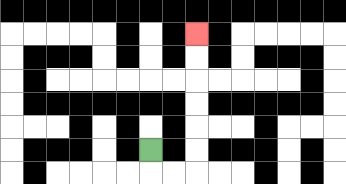{'start': '[6, 6]', 'end': '[8, 1]', 'path_directions': 'D,R,R,U,U,U,U,U,U', 'path_coordinates': '[[6, 6], [6, 7], [7, 7], [8, 7], [8, 6], [8, 5], [8, 4], [8, 3], [8, 2], [8, 1]]'}